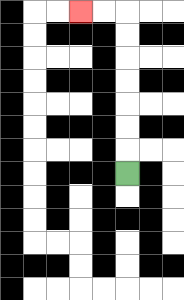{'start': '[5, 7]', 'end': '[3, 0]', 'path_directions': 'U,U,U,U,U,U,U,L,L', 'path_coordinates': '[[5, 7], [5, 6], [5, 5], [5, 4], [5, 3], [5, 2], [5, 1], [5, 0], [4, 0], [3, 0]]'}